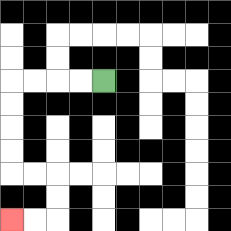{'start': '[4, 3]', 'end': '[0, 9]', 'path_directions': 'L,L,L,L,D,D,D,D,R,R,D,D,L,L', 'path_coordinates': '[[4, 3], [3, 3], [2, 3], [1, 3], [0, 3], [0, 4], [0, 5], [0, 6], [0, 7], [1, 7], [2, 7], [2, 8], [2, 9], [1, 9], [0, 9]]'}